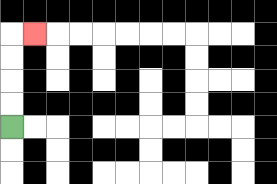{'start': '[0, 5]', 'end': '[1, 1]', 'path_directions': 'U,U,U,U,R', 'path_coordinates': '[[0, 5], [0, 4], [0, 3], [0, 2], [0, 1], [1, 1]]'}